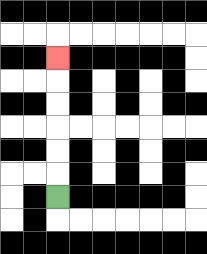{'start': '[2, 8]', 'end': '[2, 2]', 'path_directions': 'U,U,U,U,U,U', 'path_coordinates': '[[2, 8], [2, 7], [2, 6], [2, 5], [2, 4], [2, 3], [2, 2]]'}